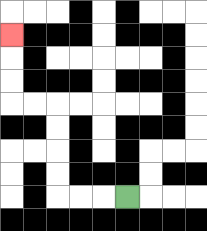{'start': '[5, 8]', 'end': '[0, 1]', 'path_directions': 'L,L,L,U,U,U,U,L,L,U,U,U', 'path_coordinates': '[[5, 8], [4, 8], [3, 8], [2, 8], [2, 7], [2, 6], [2, 5], [2, 4], [1, 4], [0, 4], [0, 3], [0, 2], [0, 1]]'}